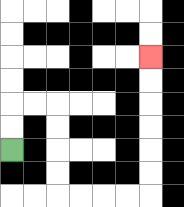{'start': '[0, 6]', 'end': '[6, 2]', 'path_directions': 'U,U,R,R,D,D,D,D,R,R,R,R,U,U,U,U,U,U', 'path_coordinates': '[[0, 6], [0, 5], [0, 4], [1, 4], [2, 4], [2, 5], [2, 6], [2, 7], [2, 8], [3, 8], [4, 8], [5, 8], [6, 8], [6, 7], [6, 6], [6, 5], [6, 4], [6, 3], [6, 2]]'}